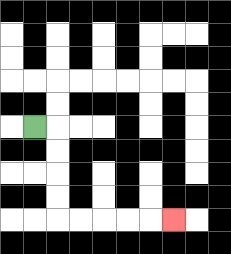{'start': '[1, 5]', 'end': '[7, 9]', 'path_directions': 'R,D,D,D,D,R,R,R,R,R', 'path_coordinates': '[[1, 5], [2, 5], [2, 6], [2, 7], [2, 8], [2, 9], [3, 9], [4, 9], [5, 9], [6, 9], [7, 9]]'}